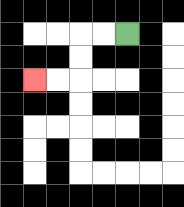{'start': '[5, 1]', 'end': '[1, 3]', 'path_directions': 'L,L,D,D,L,L', 'path_coordinates': '[[5, 1], [4, 1], [3, 1], [3, 2], [3, 3], [2, 3], [1, 3]]'}